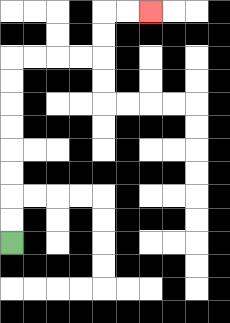{'start': '[0, 10]', 'end': '[6, 0]', 'path_directions': 'U,U,U,U,U,U,U,U,R,R,R,R,U,U,R,R', 'path_coordinates': '[[0, 10], [0, 9], [0, 8], [0, 7], [0, 6], [0, 5], [0, 4], [0, 3], [0, 2], [1, 2], [2, 2], [3, 2], [4, 2], [4, 1], [4, 0], [5, 0], [6, 0]]'}